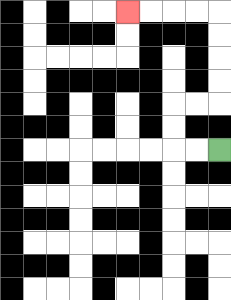{'start': '[9, 6]', 'end': '[5, 0]', 'path_directions': 'L,L,U,U,R,R,U,U,U,U,L,L,L,L', 'path_coordinates': '[[9, 6], [8, 6], [7, 6], [7, 5], [7, 4], [8, 4], [9, 4], [9, 3], [9, 2], [9, 1], [9, 0], [8, 0], [7, 0], [6, 0], [5, 0]]'}